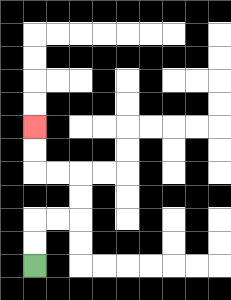{'start': '[1, 11]', 'end': '[1, 5]', 'path_directions': 'U,U,R,R,U,U,L,L,U,U', 'path_coordinates': '[[1, 11], [1, 10], [1, 9], [2, 9], [3, 9], [3, 8], [3, 7], [2, 7], [1, 7], [1, 6], [1, 5]]'}